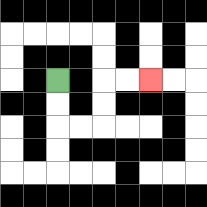{'start': '[2, 3]', 'end': '[6, 3]', 'path_directions': 'D,D,R,R,U,U,R,R', 'path_coordinates': '[[2, 3], [2, 4], [2, 5], [3, 5], [4, 5], [4, 4], [4, 3], [5, 3], [6, 3]]'}